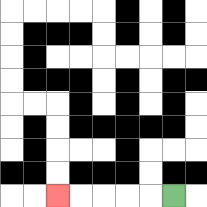{'start': '[7, 8]', 'end': '[2, 8]', 'path_directions': 'L,L,L,L,L', 'path_coordinates': '[[7, 8], [6, 8], [5, 8], [4, 8], [3, 8], [2, 8]]'}